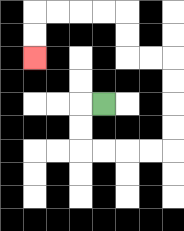{'start': '[4, 4]', 'end': '[1, 2]', 'path_directions': 'L,D,D,R,R,R,R,U,U,U,U,L,L,U,U,L,L,L,L,D,D', 'path_coordinates': '[[4, 4], [3, 4], [3, 5], [3, 6], [4, 6], [5, 6], [6, 6], [7, 6], [7, 5], [7, 4], [7, 3], [7, 2], [6, 2], [5, 2], [5, 1], [5, 0], [4, 0], [3, 0], [2, 0], [1, 0], [1, 1], [1, 2]]'}